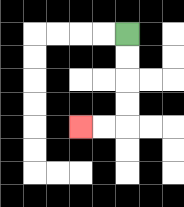{'start': '[5, 1]', 'end': '[3, 5]', 'path_directions': 'D,D,D,D,L,L', 'path_coordinates': '[[5, 1], [5, 2], [5, 3], [5, 4], [5, 5], [4, 5], [3, 5]]'}